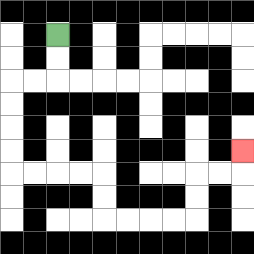{'start': '[2, 1]', 'end': '[10, 6]', 'path_directions': 'D,D,L,L,D,D,D,D,R,R,R,R,D,D,R,R,R,R,U,U,R,R,U', 'path_coordinates': '[[2, 1], [2, 2], [2, 3], [1, 3], [0, 3], [0, 4], [0, 5], [0, 6], [0, 7], [1, 7], [2, 7], [3, 7], [4, 7], [4, 8], [4, 9], [5, 9], [6, 9], [7, 9], [8, 9], [8, 8], [8, 7], [9, 7], [10, 7], [10, 6]]'}